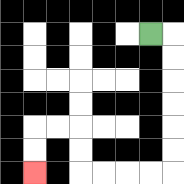{'start': '[6, 1]', 'end': '[1, 7]', 'path_directions': 'R,D,D,D,D,D,D,L,L,L,L,U,U,L,L,D,D', 'path_coordinates': '[[6, 1], [7, 1], [7, 2], [7, 3], [7, 4], [7, 5], [7, 6], [7, 7], [6, 7], [5, 7], [4, 7], [3, 7], [3, 6], [3, 5], [2, 5], [1, 5], [1, 6], [1, 7]]'}